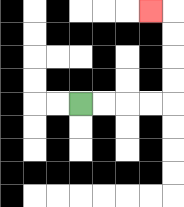{'start': '[3, 4]', 'end': '[6, 0]', 'path_directions': 'R,R,R,R,U,U,U,U,L', 'path_coordinates': '[[3, 4], [4, 4], [5, 4], [6, 4], [7, 4], [7, 3], [7, 2], [7, 1], [7, 0], [6, 0]]'}